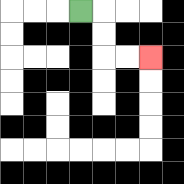{'start': '[3, 0]', 'end': '[6, 2]', 'path_directions': 'R,D,D,R,R', 'path_coordinates': '[[3, 0], [4, 0], [4, 1], [4, 2], [5, 2], [6, 2]]'}